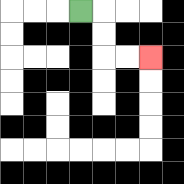{'start': '[3, 0]', 'end': '[6, 2]', 'path_directions': 'R,D,D,R,R', 'path_coordinates': '[[3, 0], [4, 0], [4, 1], [4, 2], [5, 2], [6, 2]]'}